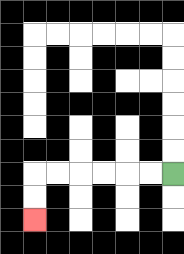{'start': '[7, 7]', 'end': '[1, 9]', 'path_directions': 'L,L,L,L,L,L,D,D', 'path_coordinates': '[[7, 7], [6, 7], [5, 7], [4, 7], [3, 7], [2, 7], [1, 7], [1, 8], [1, 9]]'}